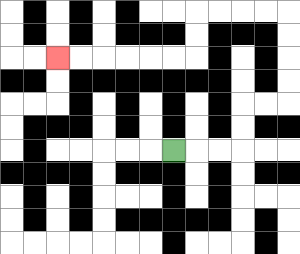{'start': '[7, 6]', 'end': '[2, 2]', 'path_directions': 'R,R,R,U,U,R,R,U,U,U,U,L,L,L,L,D,D,L,L,L,L,L,L', 'path_coordinates': '[[7, 6], [8, 6], [9, 6], [10, 6], [10, 5], [10, 4], [11, 4], [12, 4], [12, 3], [12, 2], [12, 1], [12, 0], [11, 0], [10, 0], [9, 0], [8, 0], [8, 1], [8, 2], [7, 2], [6, 2], [5, 2], [4, 2], [3, 2], [2, 2]]'}